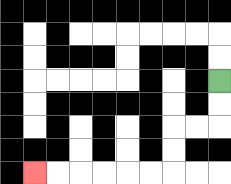{'start': '[9, 3]', 'end': '[1, 7]', 'path_directions': 'D,D,L,L,D,D,L,L,L,L,L,L', 'path_coordinates': '[[9, 3], [9, 4], [9, 5], [8, 5], [7, 5], [7, 6], [7, 7], [6, 7], [5, 7], [4, 7], [3, 7], [2, 7], [1, 7]]'}